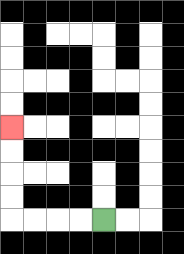{'start': '[4, 9]', 'end': '[0, 5]', 'path_directions': 'L,L,L,L,U,U,U,U', 'path_coordinates': '[[4, 9], [3, 9], [2, 9], [1, 9], [0, 9], [0, 8], [0, 7], [0, 6], [0, 5]]'}